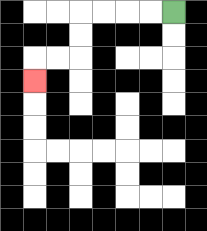{'start': '[7, 0]', 'end': '[1, 3]', 'path_directions': 'L,L,L,L,D,D,L,L,D', 'path_coordinates': '[[7, 0], [6, 0], [5, 0], [4, 0], [3, 0], [3, 1], [3, 2], [2, 2], [1, 2], [1, 3]]'}